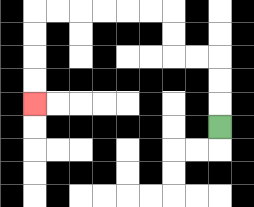{'start': '[9, 5]', 'end': '[1, 4]', 'path_directions': 'U,U,U,L,L,U,U,L,L,L,L,L,L,D,D,D,D', 'path_coordinates': '[[9, 5], [9, 4], [9, 3], [9, 2], [8, 2], [7, 2], [7, 1], [7, 0], [6, 0], [5, 0], [4, 0], [3, 0], [2, 0], [1, 0], [1, 1], [1, 2], [1, 3], [1, 4]]'}